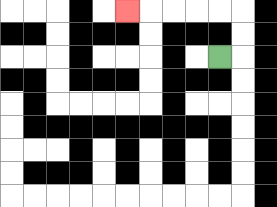{'start': '[9, 2]', 'end': '[5, 0]', 'path_directions': 'R,U,U,L,L,L,L,L', 'path_coordinates': '[[9, 2], [10, 2], [10, 1], [10, 0], [9, 0], [8, 0], [7, 0], [6, 0], [5, 0]]'}